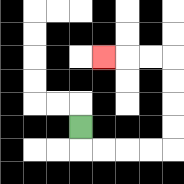{'start': '[3, 5]', 'end': '[4, 2]', 'path_directions': 'D,R,R,R,R,U,U,U,U,L,L,L', 'path_coordinates': '[[3, 5], [3, 6], [4, 6], [5, 6], [6, 6], [7, 6], [7, 5], [7, 4], [7, 3], [7, 2], [6, 2], [5, 2], [4, 2]]'}